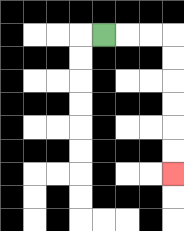{'start': '[4, 1]', 'end': '[7, 7]', 'path_directions': 'R,R,R,D,D,D,D,D,D', 'path_coordinates': '[[4, 1], [5, 1], [6, 1], [7, 1], [7, 2], [7, 3], [7, 4], [7, 5], [7, 6], [7, 7]]'}